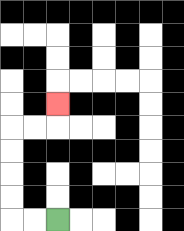{'start': '[2, 9]', 'end': '[2, 4]', 'path_directions': 'L,L,U,U,U,U,R,R,U', 'path_coordinates': '[[2, 9], [1, 9], [0, 9], [0, 8], [0, 7], [0, 6], [0, 5], [1, 5], [2, 5], [2, 4]]'}